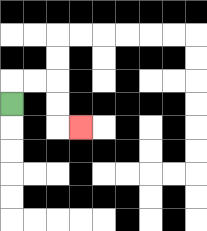{'start': '[0, 4]', 'end': '[3, 5]', 'path_directions': 'U,R,R,D,D,R', 'path_coordinates': '[[0, 4], [0, 3], [1, 3], [2, 3], [2, 4], [2, 5], [3, 5]]'}